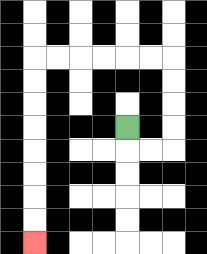{'start': '[5, 5]', 'end': '[1, 10]', 'path_directions': 'D,R,R,U,U,U,U,L,L,L,L,L,L,D,D,D,D,D,D,D,D', 'path_coordinates': '[[5, 5], [5, 6], [6, 6], [7, 6], [7, 5], [7, 4], [7, 3], [7, 2], [6, 2], [5, 2], [4, 2], [3, 2], [2, 2], [1, 2], [1, 3], [1, 4], [1, 5], [1, 6], [1, 7], [1, 8], [1, 9], [1, 10]]'}